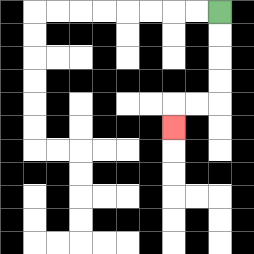{'start': '[9, 0]', 'end': '[7, 5]', 'path_directions': 'D,D,D,D,L,L,D', 'path_coordinates': '[[9, 0], [9, 1], [9, 2], [9, 3], [9, 4], [8, 4], [7, 4], [7, 5]]'}